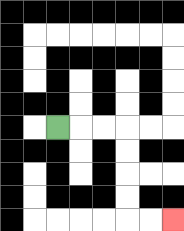{'start': '[2, 5]', 'end': '[7, 9]', 'path_directions': 'R,R,R,D,D,D,D,R,R', 'path_coordinates': '[[2, 5], [3, 5], [4, 5], [5, 5], [5, 6], [5, 7], [5, 8], [5, 9], [6, 9], [7, 9]]'}